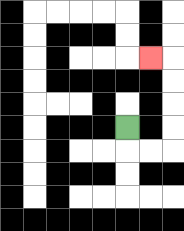{'start': '[5, 5]', 'end': '[6, 2]', 'path_directions': 'D,R,R,U,U,U,U,L', 'path_coordinates': '[[5, 5], [5, 6], [6, 6], [7, 6], [7, 5], [7, 4], [7, 3], [7, 2], [6, 2]]'}